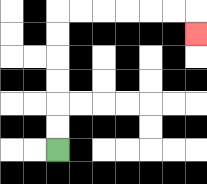{'start': '[2, 6]', 'end': '[8, 1]', 'path_directions': 'U,U,U,U,U,U,R,R,R,R,R,R,D', 'path_coordinates': '[[2, 6], [2, 5], [2, 4], [2, 3], [2, 2], [2, 1], [2, 0], [3, 0], [4, 0], [5, 0], [6, 0], [7, 0], [8, 0], [8, 1]]'}